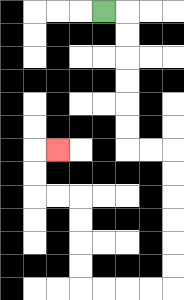{'start': '[4, 0]', 'end': '[2, 6]', 'path_directions': 'R,D,D,D,D,D,D,R,R,D,D,D,D,D,D,L,L,L,L,U,U,U,U,L,L,U,U,R', 'path_coordinates': '[[4, 0], [5, 0], [5, 1], [5, 2], [5, 3], [5, 4], [5, 5], [5, 6], [6, 6], [7, 6], [7, 7], [7, 8], [7, 9], [7, 10], [7, 11], [7, 12], [6, 12], [5, 12], [4, 12], [3, 12], [3, 11], [3, 10], [3, 9], [3, 8], [2, 8], [1, 8], [1, 7], [1, 6], [2, 6]]'}